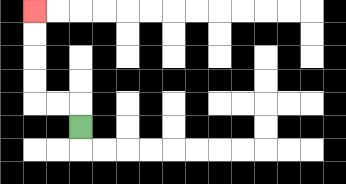{'start': '[3, 5]', 'end': '[1, 0]', 'path_directions': 'U,L,L,U,U,U,U', 'path_coordinates': '[[3, 5], [3, 4], [2, 4], [1, 4], [1, 3], [1, 2], [1, 1], [1, 0]]'}